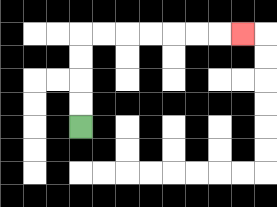{'start': '[3, 5]', 'end': '[10, 1]', 'path_directions': 'U,U,U,U,R,R,R,R,R,R,R', 'path_coordinates': '[[3, 5], [3, 4], [3, 3], [3, 2], [3, 1], [4, 1], [5, 1], [6, 1], [7, 1], [8, 1], [9, 1], [10, 1]]'}